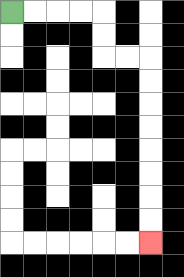{'start': '[0, 0]', 'end': '[6, 10]', 'path_directions': 'R,R,R,R,D,D,R,R,D,D,D,D,D,D,D,D', 'path_coordinates': '[[0, 0], [1, 0], [2, 0], [3, 0], [4, 0], [4, 1], [4, 2], [5, 2], [6, 2], [6, 3], [6, 4], [6, 5], [6, 6], [6, 7], [6, 8], [6, 9], [6, 10]]'}